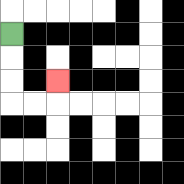{'start': '[0, 1]', 'end': '[2, 3]', 'path_directions': 'D,D,D,R,R,U', 'path_coordinates': '[[0, 1], [0, 2], [0, 3], [0, 4], [1, 4], [2, 4], [2, 3]]'}